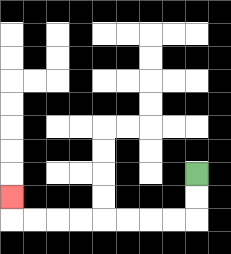{'start': '[8, 7]', 'end': '[0, 8]', 'path_directions': 'D,D,L,L,L,L,L,L,L,L,U', 'path_coordinates': '[[8, 7], [8, 8], [8, 9], [7, 9], [6, 9], [5, 9], [4, 9], [3, 9], [2, 9], [1, 9], [0, 9], [0, 8]]'}